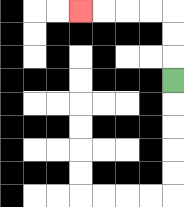{'start': '[7, 3]', 'end': '[3, 0]', 'path_directions': 'U,U,U,L,L,L,L', 'path_coordinates': '[[7, 3], [7, 2], [7, 1], [7, 0], [6, 0], [5, 0], [4, 0], [3, 0]]'}